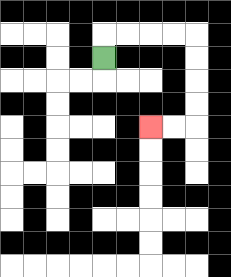{'start': '[4, 2]', 'end': '[6, 5]', 'path_directions': 'U,R,R,R,R,D,D,D,D,L,L', 'path_coordinates': '[[4, 2], [4, 1], [5, 1], [6, 1], [7, 1], [8, 1], [8, 2], [8, 3], [8, 4], [8, 5], [7, 5], [6, 5]]'}